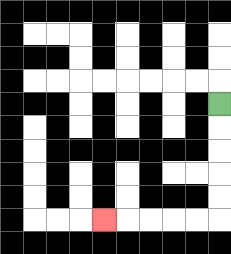{'start': '[9, 4]', 'end': '[4, 9]', 'path_directions': 'D,D,D,D,D,L,L,L,L,L', 'path_coordinates': '[[9, 4], [9, 5], [9, 6], [9, 7], [9, 8], [9, 9], [8, 9], [7, 9], [6, 9], [5, 9], [4, 9]]'}